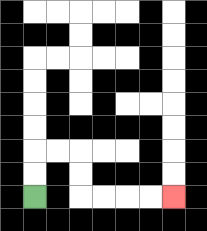{'start': '[1, 8]', 'end': '[7, 8]', 'path_directions': 'U,U,R,R,D,D,R,R,R,R', 'path_coordinates': '[[1, 8], [1, 7], [1, 6], [2, 6], [3, 6], [3, 7], [3, 8], [4, 8], [5, 8], [6, 8], [7, 8]]'}